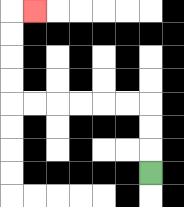{'start': '[6, 7]', 'end': '[1, 0]', 'path_directions': 'U,U,U,L,L,L,L,L,L,U,U,U,U,R', 'path_coordinates': '[[6, 7], [6, 6], [6, 5], [6, 4], [5, 4], [4, 4], [3, 4], [2, 4], [1, 4], [0, 4], [0, 3], [0, 2], [0, 1], [0, 0], [1, 0]]'}